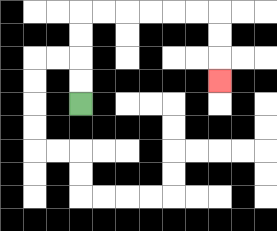{'start': '[3, 4]', 'end': '[9, 3]', 'path_directions': 'U,U,U,U,R,R,R,R,R,R,D,D,D', 'path_coordinates': '[[3, 4], [3, 3], [3, 2], [3, 1], [3, 0], [4, 0], [5, 0], [6, 0], [7, 0], [8, 0], [9, 0], [9, 1], [9, 2], [9, 3]]'}